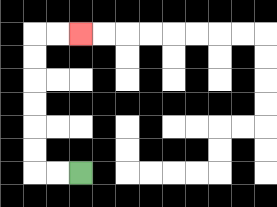{'start': '[3, 7]', 'end': '[3, 1]', 'path_directions': 'L,L,U,U,U,U,U,U,R,R', 'path_coordinates': '[[3, 7], [2, 7], [1, 7], [1, 6], [1, 5], [1, 4], [1, 3], [1, 2], [1, 1], [2, 1], [3, 1]]'}